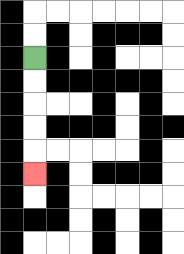{'start': '[1, 2]', 'end': '[1, 7]', 'path_directions': 'D,D,D,D,D', 'path_coordinates': '[[1, 2], [1, 3], [1, 4], [1, 5], [1, 6], [1, 7]]'}